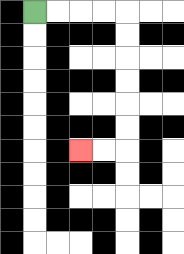{'start': '[1, 0]', 'end': '[3, 6]', 'path_directions': 'R,R,R,R,D,D,D,D,D,D,L,L', 'path_coordinates': '[[1, 0], [2, 0], [3, 0], [4, 0], [5, 0], [5, 1], [5, 2], [5, 3], [5, 4], [5, 5], [5, 6], [4, 6], [3, 6]]'}